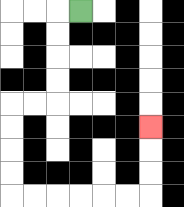{'start': '[3, 0]', 'end': '[6, 5]', 'path_directions': 'L,D,D,D,D,L,L,D,D,D,D,R,R,R,R,R,R,U,U,U', 'path_coordinates': '[[3, 0], [2, 0], [2, 1], [2, 2], [2, 3], [2, 4], [1, 4], [0, 4], [0, 5], [0, 6], [0, 7], [0, 8], [1, 8], [2, 8], [3, 8], [4, 8], [5, 8], [6, 8], [6, 7], [6, 6], [6, 5]]'}